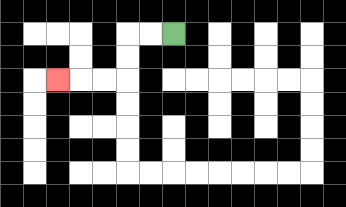{'start': '[7, 1]', 'end': '[2, 3]', 'path_directions': 'L,L,D,D,L,L,L', 'path_coordinates': '[[7, 1], [6, 1], [5, 1], [5, 2], [5, 3], [4, 3], [3, 3], [2, 3]]'}